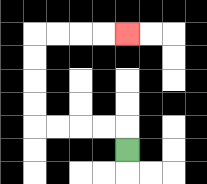{'start': '[5, 6]', 'end': '[5, 1]', 'path_directions': 'U,L,L,L,L,U,U,U,U,R,R,R,R', 'path_coordinates': '[[5, 6], [5, 5], [4, 5], [3, 5], [2, 5], [1, 5], [1, 4], [1, 3], [1, 2], [1, 1], [2, 1], [3, 1], [4, 1], [5, 1]]'}